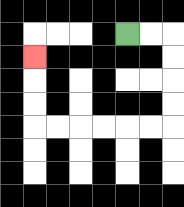{'start': '[5, 1]', 'end': '[1, 2]', 'path_directions': 'R,R,D,D,D,D,L,L,L,L,L,L,U,U,U', 'path_coordinates': '[[5, 1], [6, 1], [7, 1], [7, 2], [7, 3], [7, 4], [7, 5], [6, 5], [5, 5], [4, 5], [3, 5], [2, 5], [1, 5], [1, 4], [1, 3], [1, 2]]'}